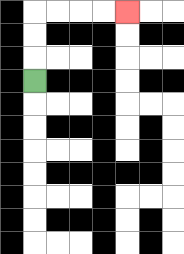{'start': '[1, 3]', 'end': '[5, 0]', 'path_directions': 'U,U,U,R,R,R,R', 'path_coordinates': '[[1, 3], [1, 2], [1, 1], [1, 0], [2, 0], [3, 0], [4, 0], [5, 0]]'}